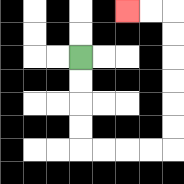{'start': '[3, 2]', 'end': '[5, 0]', 'path_directions': 'D,D,D,D,R,R,R,R,U,U,U,U,U,U,L,L', 'path_coordinates': '[[3, 2], [3, 3], [3, 4], [3, 5], [3, 6], [4, 6], [5, 6], [6, 6], [7, 6], [7, 5], [7, 4], [7, 3], [7, 2], [7, 1], [7, 0], [6, 0], [5, 0]]'}